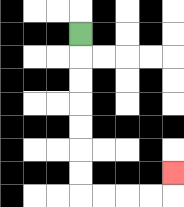{'start': '[3, 1]', 'end': '[7, 7]', 'path_directions': 'D,D,D,D,D,D,D,R,R,R,R,U', 'path_coordinates': '[[3, 1], [3, 2], [3, 3], [3, 4], [3, 5], [3, 6], [3, 7], [3, 8], [4, 8], [5, 8], [6, 8], [7, 8], [7, 7]]'}